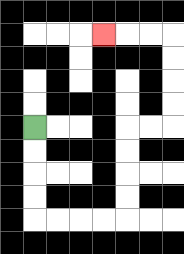{'start': '[1, 5]', 'end': '[4, 1]', 'path_directions': 'D,D,D,D,R,R,R,R,U,U,U,U,R,R,U,U,U,U,L,L,L', 'path_coordinates': '[[1, 5], [1, 6], [1, 7], [1, 8], [1, 9], [2, 9], [3, 9], [4, 9], [5, 9], [5, 8], [5, 7], [5, 6], [5, 5], [6, 5], [7, 5], [7, 4], [7, 3], [7, 2], [7, 1], [6, 1], [5, 1], [4, 1]]'}